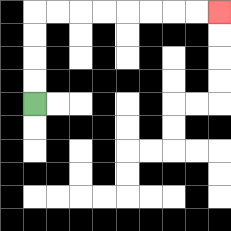{'start': '[1, 4]', 'end': '[9, 0]', 'path_directions': 'U,U,U,U,R,R,R,R,R,R,R,R', 'path_coordinates': '[[1, 4], [1, 3], [1, 2], [1, 1], [1, 0], [2, 0], [3, 0], [4, 0], [5, 0], [6, 0], [7, 0], [8, 0], [9, 0]]'}